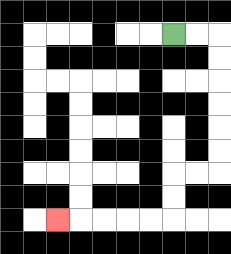{'start': '[7, 1]', 'end': '[2, 9]', 'path_directions': 'R,R,D,D,D,D,D,D,L,L,D,D,L,L,L,L,L', 'path_coordinates': '[[7, 1], [8, 1], [9, 1], [9, 2], [9, 3], [9, 4], [9, 5], [9, 6], [9, 7], [8, 7], [7, 7], [7, 8], [7, 9], [6, 9], [5, 9], [4, 9], [3, 9], [2, 9]]'}